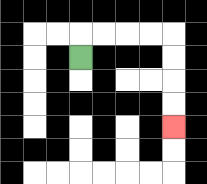{'start': '[3, 2]', 'end': '[7, 5]', 'path_directions': 'U,R,R,R,R,D,D,D,D', 'path_coordinates': '[[3, 2], [3, 1], [4, 1], [5, 1], [6, 1], [7, 1], [7, 2], [7, 3], [7, 4], [7, 5]]'}